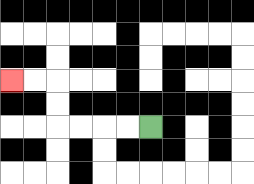{'start': '[6, 5]', 'end': '[0, 3]', 'path_directions': 'L,L,L,L,U,U,L,L', 'path_coordinates': '[[6, 5], [5, 5], [4, 5], [3, 5], [2, 5], [2, 4], [2, 3], [1, 3], [0, 3]]'}